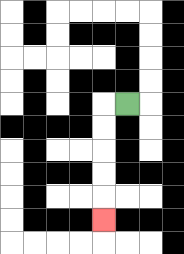{'start': '[5, 4]', 'end': '[4, 9]', 'path_directions': 'L,D,D,D,D,D', 'path_coordinates': '[[5, 4], [4, 4], [4, 5], [4, 6], [4, 7], [4, 8], [4, 9]]'}